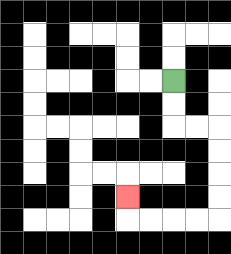{'start': '[7, 3]', 'end': '[5, 8]', 'path_directions': 'D,D,R,R,D,D,D,D,L,L,L,L,U', 'path_coordinates': '[[7, 3], [7, 4], [7, 5], [8, 5], [9, 5], [9, 6], [9, 7], [9, 8], [9, 9], [8, 9], [7, 9], [6, 9], [5, 9], [5, 8]]'}